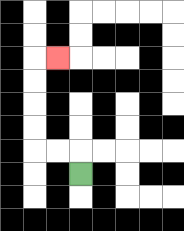{'start': '[3, 7]', 'end': '[2, 2]', 'path_directions': 'U,L,L,U,U,U,U,R', 'path_coordinates': '[[3, 7], [3, 6], [2, 6], [1, 6], [1, 5], [1, 4], [1, 3], [1, 2], [2, 2]]'}